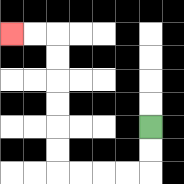{'start': '[6, 5]', 'end': '[0, 1]', 'path_directions': 'D,D,L,L,L,L,U,U,U,U,U,U,L,L', 'path_coordinates': '[[6, 5], [6, 6], [6, 7], [5, 7], [4, 7], [3, 7], [2, 7], [2, 6], [2, 5], [2, 4], [2, 3], [2, 2], [2, 1], [1, 1], [0, 1]]'}